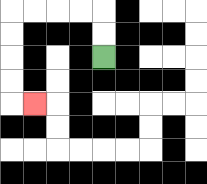{'start': '[4, 2]', 'end': '[1, 4]', 'path_directions': 'U,U,L,L,L,L,D,D,D,D,R', 'path_coordinates': '[[4, 2], [4, 1], [4, 0], [3, 0], [2, 0], [1, 0], [0, 0], [0, 1], [0, 2], [0, 3], [0, 4], [1, 4]]'}